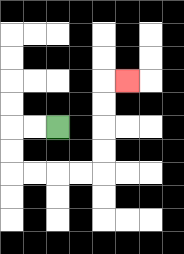{'start': '[2, 5]', 'end': '[5, 3]', 'path_directions': 'L,L,D,D,R,R,R,R,U,U,U,U,R', 'path_coordinates': '[[2, 5], [1, 5], [0, 5], [0, 6], [0, 7], [1, 7], [2, 7], [3, 7], [4, 7], [4, 6], [4, 5], [4, 4], [4, 3], [5, 3]]'}